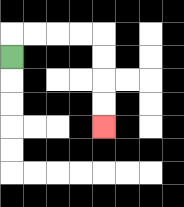{'start': '[0, 2]', 'end': '[4, 5]', 'path_directions': 'U,R,R,R,R,D,D,D,D', 'path_coordinates': '[[0, 2], [0, 1], [1, 1], [2, 1], [3, 1], [4, 1], [4, 2], [4, 3], [4, 4], [4, 5]]'}